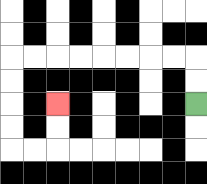{'start': '[8, 4]', 'end': '[2, 4]', 'path_directions': 'U,U,L,L,L,L,L,L,L,L,D,D,D,D,R,R,U,U', 'path_coordinates': '[[8, 4], [8, 3], [8, 2], [7, 2], [6, 2], [5, 2], [4, 2], [3, 2], [2, 2], [1, 2], [0, 2], [0, 3], [0, 4], [0, 5], [0, 6], [1, 6], [2, 6], [2, 5], [2, 4]]'}